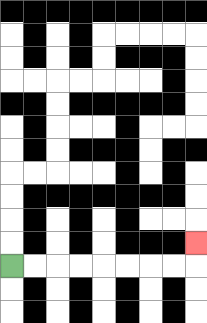{'start': '[0, 11]', 'end': '[8, 10]', 'path_directions': 'R,R,R,R,R,R,R,R,U', 'path_coordinates': '[[0, 11], [1, 11], [2, 11], [3, 11], [4, 11], [5, 11], [6, 11], [7, 11], [8, 11], [8, 10]]'}